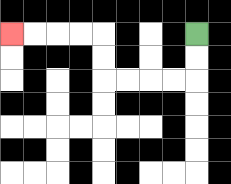{'start': '[8, 1]', 'end': '[0, 1]', 'path_directions': 'D,D,L,L,L,L,U,U,L,L,L,L', 'path_coordinates': '[[8, 1], [8, 2], [8, 3], [7, 3], [6, 3], [5, 3], [4, 3], [4, 2], [4, 1], [3, 1], [2, 1], [1, 1], [0, 1]]'}